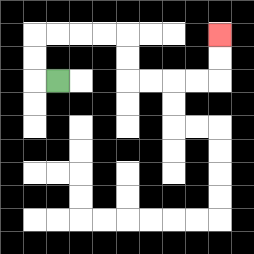{'start': '[2, 3]', 'end': '[9, 1]', 'path_directions': 'L,U,U,R,R,R,R,D,D,R,R,R,R,U,U', 'path_coordinates': '[[2, 3], [1, 3], [1, 2], [1, 1], [2, 1], [3, 1], [4, 1], [5, 1], [5, 2], [5, 3], [6, 3], [7, 3], [8, 3], [9, 3], [9, 2], [9, 1]]'}